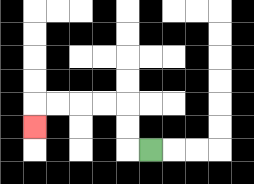{'start': '[6, 6]', 'end': '[1, 5]', 'path_directions': 'L,U,U,L,L,L,L,D', 'path_coordinates': '[[6, 6], [5, 6], [5, 5], [5, 4], [4, 4], [3, 4], [2, 4], [1, 4], [1, 5]]'}